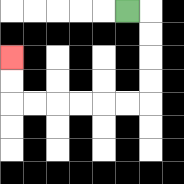{'start': '[5, 0]', 'end': '[0, 2]', 'path_directions': 'R,D,D,D,D,L,L,L,L,L,L,U,U', 'path_coordinates': '[[5, 0], [6, 0], [6, 1], [6, 2], [6, 3], [6, 4], [5, 4], [4, 4], [3, 4], [2, 4], [1, 4], [0, 4], [0, 3], [0, 2]]'}